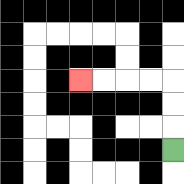{'start': '[7, 6]', 'end': '[3, 3]', 'path_directions': 'U,U,U,L,L,L,L', 'path_coordinates': '[[7, 6], [7, 5], [7, 4], [7, 3], [6, 3], [5, 3], [4, 3], [3, 3]]'}